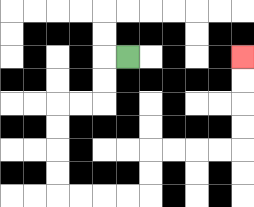{'start': '[5, 2]', 'end': '[10, 2]', 'path_directions': 'L,D,D,L,L,D,D,D,D,R,R,R,R,U,U,R,R,R,R,U,U,U,U', 'path_coordinates': '[[5, 2], [4, 2], [4, 3], [4, 4], [3, 4], [2, 4], [2, 5], [2, 6], [2, 7], [2, 8], [3, 8], [4, 8], [5, 8], [6, 8], [6, 7], [6, 6], [7, 6], [8, 6], [9, 6], [10, 6], [10, 5], [10, 4], [10, 3], [10, 2]]'}